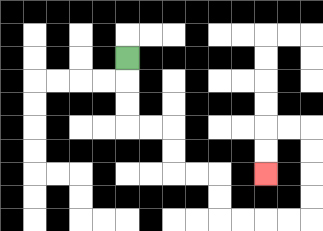{'start': '[5, 2]', 'end': '[11, 7]', 'path_directions': 'D,D,D,R,R,D,D,R,R,D,D,R,R,R,R,U,U,U,U,L,L,D,D', 'path_coordinates': '[[5, 2], [5, 3], [5, 4], [5, 5], [6, 5], [7, 5], [7, 6], [7, 7], [8, 7], [9, 7], [9, 8], [9, 9], [10, 9], [11, 9], [12, 9], [13, 9], [13, 8], [13, 7], [13, 6], [13, 5], [12, 5], [11, 5], [11, 6], [11, 7]]'}